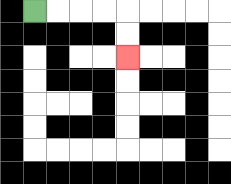{'start': '[1, 0]', 'end': '[5, 2]', 'path_directions': 'R,R,R,R,D,D', 'path_coordinates': '[[1, 0], [2, 0], [3, 0], [4, 0], [5, 0], [5, 1], [5, 2]]'}